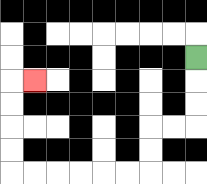{'start': '[8, 2]', 'end': '[1, 3]', 'path_directions': 'D,D,D,L,L,D,D,L,L,L,L,L,L,U,U,U,U,R', 'path_coordinates': '[[8, 2], [8, 3], [8, 4], [8, 5], [7, 5], [6, 5], [6, 6], [6, 7], [5, 7], [4, 7], [3, 7], [2, 7], [1, 7], [0, 7], [0, 6], [0, 5], [0, 4], [0, 3], [1, 3]]'}